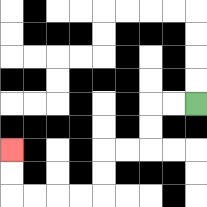{'start': '[8, 4]', 'end': '[0, 6]', 'path_directions': 'L,L,D,D,L,L,D,D,L,L,L,L,U,U', 'path_coordinates': '[[8, 4], [7, 4], [6, 4], [6, 5], [6, 6], [5, 6], [4, 6], [4, 7], [4, 8], [3, 8], [2, 8], [1, 8], [0, 8], [0, 7], [0, 6]]'}